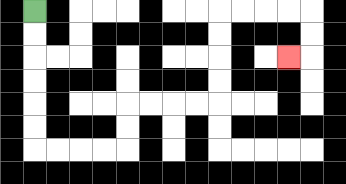{'start': '[1, 0]', 'end': '[12, 2]', 'path_directions': 'D,D,D,D,D,D,R,R,R,R,U,U,R,R,R,R,U,U,U,U,R,R,R,R,D,D,L', 'path_coordinates': '[[1, 0], [1, 1], [1, 2], [1, 3], [1, 4], [1, 5], [1, 6], [2, 6], [3, 6], [4, 6], [5, 6], [5, 5], [5, 4], [6, 4], [7, 4], [8, 4], [9, 4], [9, 3], [9, 2], [9, 1], [9, 0], [10, 0], [11, 0], [12, 0], [13, 0], [13, 1], [13, 2], [12, 2]]'}